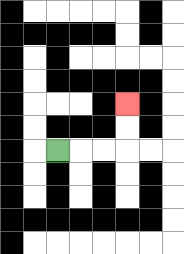{'start': '[2, 6]', 'end': '[5, 4]', 'path_directions': 'R,R,R,U,U', 'path_coordinates': '[[2, 6], [3, 6], [4, 6], [5, 6], [5, 5], [5, 4]]'}